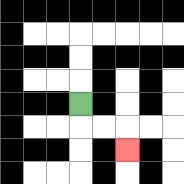{'start': '[3, 4]', 'end': '[5, 6]', 'path_directions': 'D,R,R,D', 'path_coordinates': '[[3, 4], [3, 5], [4, 5], [5, 5], [5, 6]]'}